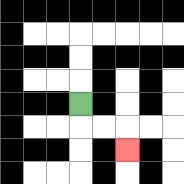{'start': '[3, 4]', 'end': '[5, 6]', 'path_directions': 'D,R,R,D', 'path_coordinates': '[[3, 4], [3, 5], [4, 5], [5, 5], [5, 6]]'}